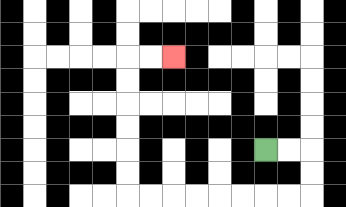{'start': '[11, 6]', 'end': '[7, 2]', 'path_directions': 'R,R,D,D,L,L,L,L,L,L,L,L,U,U,U,U,U,U,R,R', 'path_coordinates': '[[11, 6], [12, 6], [13, 6], [13, 7], [13, 8], [12, 8], [11, 8], [10, 8], [9, 8], [8, 8], [7, 8], [6, 8], [5, 8], [5, 7], [5, 6], [5, 5], [5, 4], [5, 3], [5, 2], [6, 2], [7, 2]]'}